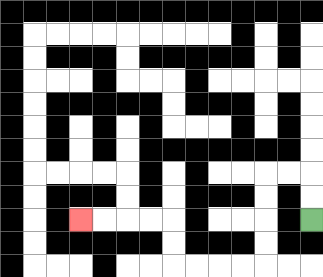{'start': '[13, 9]', 'end': '[3, 9]', 'path_directions': 'U,U,L,L,D,D,D,D,L,L,L,L,U,U,L,L,L,L', 'path_coordinates': '[[13, 9], [13, 8], [13, 7], [12, 7], [11, 7], [11, 8], [11, 9], [11, 10], [11, 11], [10, 11], [9, 11], [8, 11], [7, 11], [7, 10], [7, 9], [6, 9], [5, 9], [4, 9], [3, 9]]'}